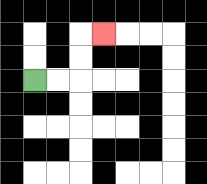{'start': '[1, 3]', 'end': '[4, 1]', 'path_directions': 'R,R,U,U,R', 'path_coordinates': '[[1, 3], [2, 3], [3, 3], [3, 2], [3, 1], [4, 1]]'}